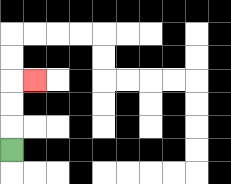{'start': '[0, 6]', 'end': '[1, 3]', 'path_directions': 'U,U,U,R', 'path_coordinates': '[[0, 6], [0, 5], [0, 4], [0, 3], [1, 3]]'}